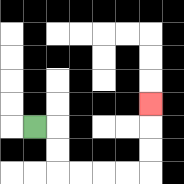{'start': '[1, 5]', 'end': '[6, 4]', 'path_directions': 'R,D,D,R,R,R,R,U,U,U', 'path_coordinates': '[[1, 5], [2, 5], [2, 6], [2, 7], [3, 7], [4, 7], [5, 7], [6, 7], [6, 6], [6, 5], [6, 4]]'}